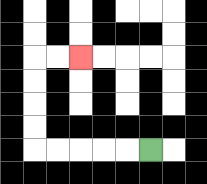{'start': '[6, 6]', 'end': '[3, 2]', 'path_directions': 'L,L,L,L,L,U,U,U,U,R,R', 'path_coordinates': '[[6, 6], [5, 6], [4, 6], [3, 6], [2, 6], [1, 6], [1, 5], [1, 4], [1, 3], [1, 2], [2, 2], [3, 2]]'}